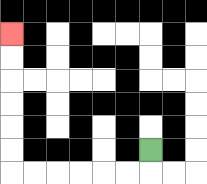{'start': '[6, 6]', 'end': '[0, 1]', 'path_directions': 'D,L,L,L,L,L,L,U,U,U,U,U,U', 'path_coordinates': '[[6, 6], [6, 7], [5, 7], [4, 7], [3, 7], [2, 7], [1, 7], [0, 7], [0, 6], [0, 5], [0, 4], [0, 3], [0, 2], [0, 1]]'}